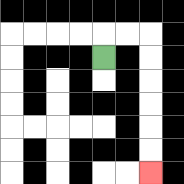{'start': '[4, 2]', 'end': '[6, 7]', 'path_directions': 'U,R,R,D,D,D,D,D,D', 'path_coordinates': '[[4, 2], [4, 1], [5, 1], [6, 1], [6, 2], [6, 3], [6, 4], [6, 5], [6, 6], [6, 7]]'}